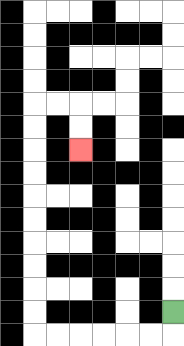{'start': '[7, 13]', 'end': '[3, 6]', 'path_directions': 'D,L,L,L,L,L,L,U,U,U,U,U,U,U,U,U,U,R,R,D,D', 'path_coordinates': '[[7, 13], [7, 14], [6, 14], [5, 14], [4, 14], [3, 14], [2, 14], [1, 14], [1, 13], [1, 12], [1, 11], [1, 10], [1, 9], [1, 8], [1, 7], [1, 6], [1, 5], [1, 4], [2, 4], [3, 4], [3, 5], [3, 6]]'}